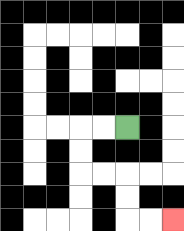{'start': '[5, 5]', 'end': '[7, 9]', 'path_directions': 'L,L,D,D,R,R,D,D,R,R', 'path_coordinates': '[[5, 5], [4, 5], [3, 5], [3, 6], [3, 7], [4, 7], [5, 7], [5, 8], [5, 9], [6, 9], [7, 9]]'}